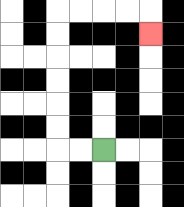{'start': '[4, 6]', 'end': '[6, 1]', 'path_directions': 'L,L,U,U,U,U,U,U,R,R,R,R,D', 'path_coordinates': '[[4, 6], [3, 6], [2, 6], [2, 5], [2, 4], [2, 3], [2, 2], [2, 1], [2, 0], [3, 0], [4, 0], [5, 0], [6, 0], [6, 1]]'}